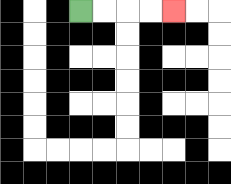{'start': '[3, 0]', 'end': '[7, 0]', 'path_directions': 'R,R,R,R', 'path_coordinates': '[[3, 0], [4, 0], [5, 0], [6, 0], [7, 0]]'}